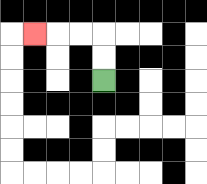{'start': '[4, 3]', 'end': '[1, 1]', 'path_directions': 'U,U,L,L,L', 'path_coordinates': '[[4, 3], [4, 2], [4, 1], [3, 1], [2, 1], [1, 1]]'}